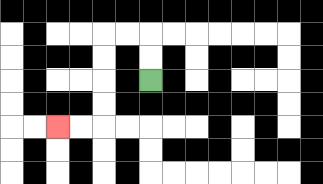{'start': '[6, 3]', 'end': '[2, 5]', 'path_directions': 'U,U,L,L,D,D,D,D,L,L', 'path_coordinates': '[[6, 3], [6, 2], [6, 1], [5, 1], [4, 1], [4, 2], [4, 3], [4, 4], [4, 5], [3, 5], [2, 5]]'}